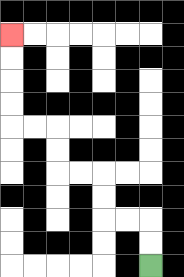{'start': '[6, 11]', 'end': '[0, 1]', 'path_directions': 'U,U,L,L,U,U,L,L,U,U,L,L,U,U,U,U', 'path_coordinates': '[[6, 11], [6, 10], [6, 9], [5, 9], [4, 9], [4, 8], [4, 7], [3, 7], [2, 7], [2, 6], [2, 5], [1, 5], [0, 5], [0, 4], [0, 3], [0, 2], [0, 1]]'}